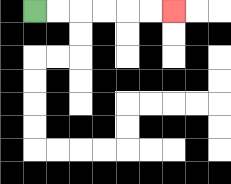{'start': '[1, 0]', 'end': '[7, 0]', 'path_directions': 'R,R,R,R,R,R', 'path_coordinates': '[[1, 0], [2, 0], [3, 0], [4, 0], [5, 0], [6, 0], [7, 0]]'}